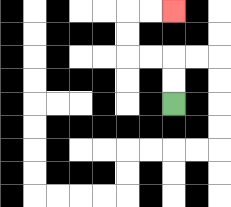{'start': '[7, 4]', 'end': '[7, 0]', 'path_directions': 'U,U,L,L,U,U,R,R', 'path_coordinates': '[[7, 4], [7, 3], [7, 2], [6, 2], [5, 2], [5, 1], [5, 0], [6, 0], [7, 0]]'}